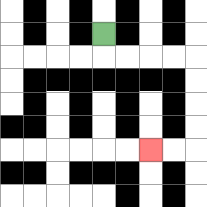{'start': '[4, 1]', 'end': '[6, 6]', 'path_directions': 'D,R,R,R,R,D,D,D,D,L,L', 'path_coordinates': '[[4, 1], [4, 2], [5, 2], [6, 2], [7, 2], [8, 2], [8, 3], [8, 4], [8, 5], [8, 6], [7, 6], [6, 6]]'}